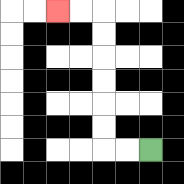{'start': '[6, 6]', 'end': '[2, 0]', 'path_directions': 'L,L,U,U,U,U,U,U,L,L', 'path_coordinates': '[[6, 6], [5, 6], [4, 6], [4, 5], [4, 4], [4, 3], [4, 2], [4, 1], [4, 0], [3, 0], [2, 0]]'}